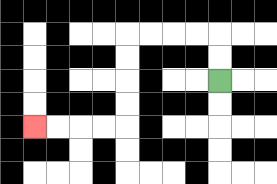{'start': '[9, 3]', 'end': '[1, 5]', 'path_directions': 'U,U,L,L,L,L,D,D,D,D,L,L,L,L', 'path_coordinates': '[[9, 3], [9, 2], [9, 1], [8, 1], [7, 1], [6, 1], [5, 1], [5, 2], [5, 3], [5, 4], [5, 5], [4, 5], [3, 5], [2, 5], [1, 5]]'}